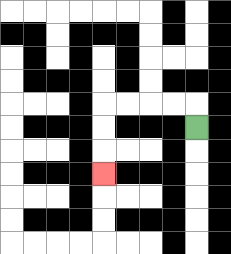{'start': '[8, 5]', 'end': '[4, 7]', 'path_directions': 'U,L,L,L,L,D,D,D', 'path_coordinates': '[[8, 5], [8, 4], [7, 4], [6, 4], [5, 4], [4, 4], [4, 5], [4, 6], [4, 7]]'}